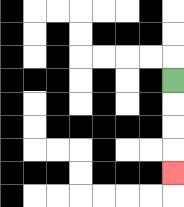{'start': '[7, 3]', 'end': '[7, 7]', 'path_directions': 'D,D,D,D', 'path_coordinates': '[[7, 3], [7, 4], [7, 5], [7, 6], [7, 7]]'}